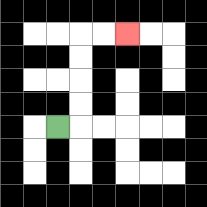{'start': '[2, 5]', 'end': '[5, 1]', 'path_directions': 'R,U,U,U,U,R,R', 'path_coordinates': '[[2, 5], [3, 5], [3, 4], [3, 3], [3, 2], [3, 1], [4, 1], [5, 1]]'}